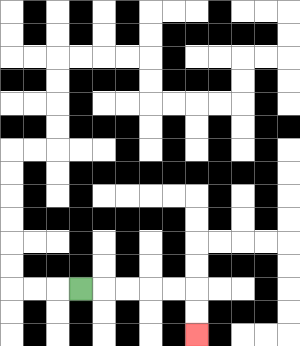{'start': '[3, 12]', 'end': '[8, 14]', 'path_directions': 'R,R,R,R,R,D,D', 'path_coordinates': '[[3, 12], [4, 12], [5, 12], [6, 12], [7, 12], [8, 12], [8, 13], [8, 14]]'}